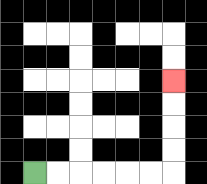{'start': '[1, 7]', 'end': '[7, 3]', 'path_directions': 'R,R,R,R,R,R,U,U,U,U', 'path_coordinates': '[[1, 7], [2, 7], [3, 7], [4, 7], [5, 7], [6, 7], [7, 7], [7, 6], [7, 5], [7, 4], [7, 3]]'}